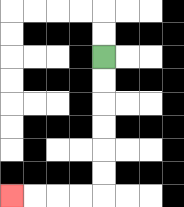{'start': '[4, 2]', 'end': '[0, 8]', 'path_directions': 'D,D,D,D,D,D,L,L,L,L', 'path_coordinates': '[[4, 2], [4, 3], [4, 4], [4, 5], [4, 6], [4, 7], [4, 8], [3, 8], [2, 8], [1, 8], [0, 8]]'}